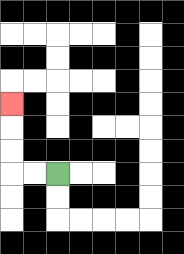{'start': '[2, 7]', 'end': '[0, 4]', 'path_directions': 'L,L,U,U,U', 'path_coordinates': '[[2, 7], [1, 7], [0, 7], [0, 6], [0, 5], [0, 4]]'}